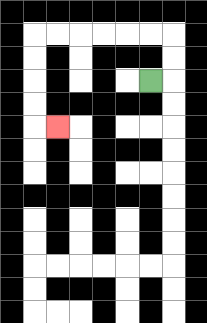{'start': '[6, 3]', 'end': '[2, 5]', 'path_directions': 'R,U,U,L,L,L,L,L,L,D,D,D,D,R', 'path_coordinates': '[[6, 3], [7, 3], [7, 2], [7, 1], [6, 1], [5, 1], [4, 1], [3, 1], [2, 1], [1, 1], [1, 2], [1, 3], [1, 4], [1, 5], [2, 5]]'}